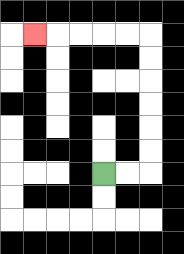{'start': '[4, 7]', 'end': '[1, 1]', 'path_directions': 'R,R,U,U,U,U,U,U,L,L,L,L,L', 'path_coordinates': '[[4, 7], [5, 7], [6, 7], [6, 6], [6, 5], [6, 4], [6, 3], [6, 2], [6, 1], [5, 1], [4, 1], [3, 1], [2, 1], [1, 1]]'}